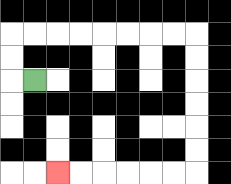{'start': '[1, 3]', 'end': '[2, 7]', 'path_directions': 'L,U,U,R,R,R,R,R,R,R,R,D,D,D,D,D,D,L,L,L,L,L,L', 'path_coordinates': '[[1, 3], [0, 3], [0, 2], [0, 1], [1, 1], [2, 1], [3, 1], [4, 1], [5, 1], [6, 1], [7, 1], [8, 1], [8, 2], [8, 3], [8, 4], [8, 5], [8, 6], [8, 7], [7, 7], [6, 7], [5, 7], [4, 7], [3, 7], [2, 7]]'}